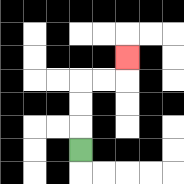{'start': '[3, 6]', 'end': '[5, 2]', 'path_directions': 'U,U,U,R,R,U', 'path_coordinates': '[[3, 6], [3, 5], [3, 4], [3, 3], [4, 3], [5, 3], [5, 2]]'}